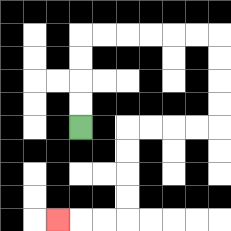{'start': '[3, 5]', 'end': '[2, 9]', 'path_directions': 'U,U,U,U,R,R,R,R,R,R,D,D,D,D,L,L,L,L,D,D,D,D,L,L,L', 'path_coordinates': '[[3, 5], [3, 4], [3, 3], [3, 2], [3, 1], [4, 1], [5, 1], [6, 1], [7, 1], [8, 1], [9, 1], [9, 2], [9, 3], [9, 4], [9, 5], [8, 5], [7, 5], [6, 5], [5, 5], [5, 6], [5, 7], [5, 8], [5, 9], [4, 9], [3, 9], [2, 9]]'}